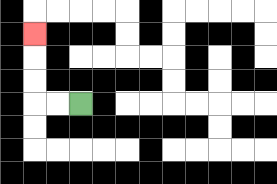{'start': '[3, 4]', 'end': '[1, 1]', 'path_directions': 'L,L,U,U,U', 'path_coordinates': '[[3, 4], [2, 4], [1, 4], [1, 3], [1, 2], [1, 1]]'}